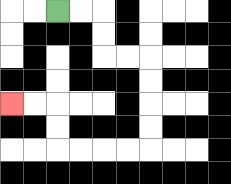{'start': '[2, 0]', 'end': '[0, 4]', 'path_directions': 'R,R,D,D,R,R,D,D,D,D,L,L,L,L,U,U,L,L', 'path_coordinates': '[[2, 0], [3, 0], [4, 0], [4, 1], [4, 2], [5, 2], [6, 2], [6, 3], [6, 4], [6, 5], [6, 6], [5, 6], [4, 6], [3, 6], [2, 6], [2, 5], [2, 4], [1, 4], [0, 4]]'}